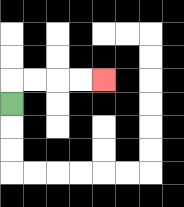{'start': '[0, 4]', 'end': '[4, 3]', 'path_directions': 'U,R,R,R,R', 'path_coordinates': '[[0, 4], [0, 3], [1, 3], [2, 3], [3, 3], [4, 3]]'}